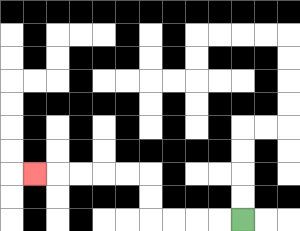{'start': '[10, 9]', 'end': '[1, 7]', 'path_directions': 'L,L,L,L,U,U,L,L,L,L,L', 'path_coordinates': '[[10, 9], [9, 9], [8, 9], [7, 9], [6, 9], [6, 8], [6, 7], [5, 7], [4, 7], [3, 7], [2, 7], [1, 7]]'}